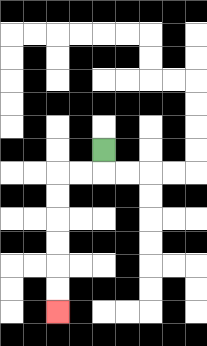{'start': '[4, 6]', 'end': '[2, 13]', 'path_directions': 'D,L,L,D,D,D,D,D,D', 'path_coordinates': '[[4, 6], [4, 7], [3, 7], [2, 7], [2, 8], [2, 9], [2, 10], [2, 11], [2, 12], [2, 13]]'}